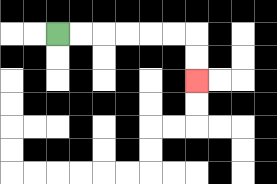{'start': '[2, 1]', 'end': '[8, 3]', 'path_directions': 'R,R,R,R,R,R,D,D', 'path_coordinates': '[[2, 1], [3, 1], [4, 1], [5, 1], [6, 1], [7, 1], [8, 1], [8, 2], [8, 3]]'}